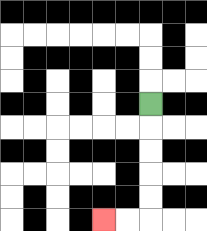{'start': '[6, 4]', 'end': '[4, 9]', 'path_directions': 'D,D,D,D,D,L,L', 'path_coordinates': '[[6, 4], [6, 5], [6, 6], [6, 7], [6, 8], [6, 9], [5, 9], [4, 9]]'}